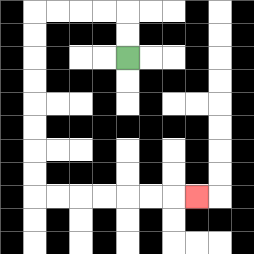{'start': '[5, 2]', 'end': '[8, 8]', 'path_directions': 'U,U,L,L,L,L,D,D,D,D,D,D,D,D,R,R,R,R,R,R,R', 'path_coordinates': '[[5, 2], [5, 1], [5, 0], [4, 0], [3, 0], [2, 0], [1, 0], [1, 1], [1, 2], [1, 3], [1, 4], [1, 5], [1, 6], [1, 7], [1, 8], [2, 8], [3, 8], [4, 8], [5, 8], [6, 8], [7, 8], [8, 8]]'}